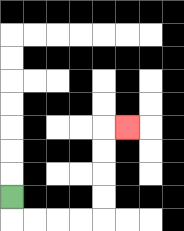{'start': '[0, 8]', 'end': '[5, 5]', 'path_directions': 'D,R,R,R,R,U,U,U,U,R', 'path_coordinates': '[[0, 8], [0, 9], [1, 9], [2, 9], [3, 9], [4, 9], [4, 8], [4, 7], [4, 6], [4, 5], [5, 5]]'}